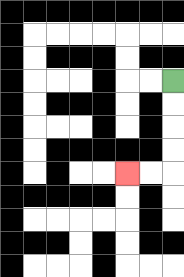{'start': '[7, 3]', 'end': '[5, 7]', 'path_directions': 'D,D,D,D,L,L', 'path_coordinates': '[[7, 3], [7, 4], [7, 5], [7, 6], [7, 7], [6, 7], [5, 7]]'}